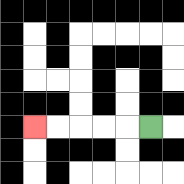{'start': '[6, 5]', 'end': '[1, 5]', 'path_directions': 'L,L,L,L,L', 'path_coordinates': '[[6, 5], [5, 5], [4, 5], [3, 5], [2, 5], [1, 5]]'}